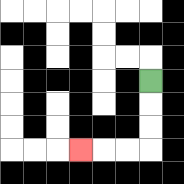{'start': '[6, 3]', 'end': '[3, 6]', 'path_directions': 'D,D,D,L,L,L', 'path_coordinates': '[[6, 3], [6, 4], [6, 5], [6, 6], [5, 6], [4, 6], [3, 6]]'}